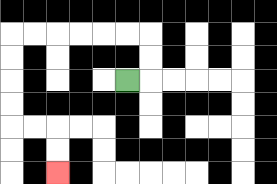{'start': '[5, 3]', 'end': '[2, 7]', 'path_directions': 'R,U,U,L,L,L,L,L,L,D,D,D,D,R,R,D,D', 'path_coordinates': '[[5, 3], [6, 3], [6, 2], [6, 1], [5, 1], [4, 1], [3, 1], [2, 1], [1, 1], [0, 1], [0, 2], [0, 3], [0, 4], [0, 5], [1, 5], [2, 5], [2, 6], [2, 7]]'}